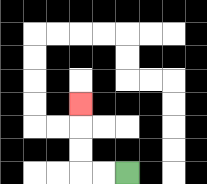{'start': '[5, 7]', 'end': '[3, 4]', 'path_directions': 'L,L,U,U,U', 'path_coordinates': '[[5, 7], [4, 7], [3, 7], [3, 6], [3, 5], [3, 4]]'}